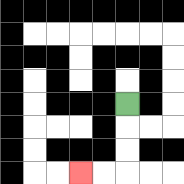{'start': '[5, 4]', 'end': '[3, 7]', 'path_directions': 'D,D,D,L,L', 'path_coordinates': '[[5, 4], [5, 5], [5, 6], [5, 7], [4, 7], [3, 7]]'}